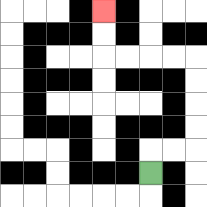{'start': '[6, 7]', 'end': '[4, 0]', 'path_directions': 'U,R,R,U,U,U,U,L,L,L,L,U,U', 'path_coordinates': '[[6, 7], [6, 6], [7, 6], [8, 6], [8, 5], [8, 4], [8, 3], [8, 2], [7, 2], [6, 2], [5, 2], [4, 2], [4, 1], [4, 0]]'}